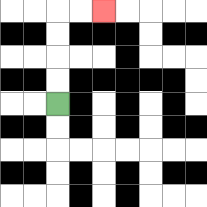{'start': '[2, 4]', 'end': '[4, 0]', 'path_directions': 'U,U,U,U,R,R', 'path_coordinates': '[[2, 4], [2, 3], [2, 2], [2, 1], [2, 0], [3, 0], [4, 0]]'}